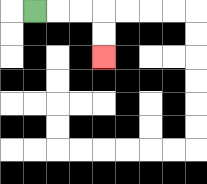{'start': '[1, 0]', 'end': '[4, 2]', 'path_directions': 'R,R,R,D,D', 'path_coordinates': '[[1, 0], [2, 0], [3, 0], [4, 0], [4, 1], [4, 2]]'}